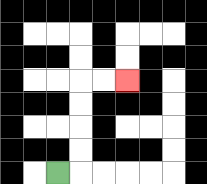{'start': '[2, 7]', 'end': '[5, 3]', 'path_directions': 'R,U,U,U,U,R,R', 'path_coordinates': '[[2, 7], [3, 7], [3, 6], [3, 5], [3, 4], [3, 3], [4, 3], [5, 3]]'}